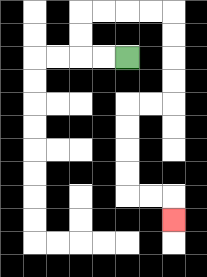{'start': '[5, 2]', 'end': '[7, 9]', 'path_directions': 'L,L,U,U,R,R,R,R,D,D,D,D,L,L,D,D,D,D,R,R,D', 'path_coordinates': '[[5, 2], [4, 2], [3, 2], [3, 1], [3, 0], [4, 0], [5, 0], [6, 0], [7, 0], [7, 1], [7, 2], [7, 3], [7, 4], [6, 4], [5, 4], [5, 5], [5, 6], [5, 7], [5, 8], [6, 8], [7, 8], [7, 9]]'}